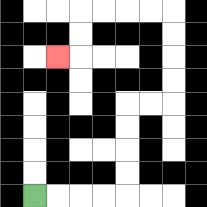{'start': '[1, 8]', 'end': '[2, 2]', 'path_directions': 'R,R,R,R,U,U,U,U,R,R,U,U,U,U,L,L,L,L,D,D,L', 'path_coordinates': '[[1, 8], [2, 8], [3, 8], [4, 8], [5, 8], [5, 7], [5, 6], [5, 5], [5, 4], [6, 4], [7, 4], [7, 3], [7, 2], [7, 1], [7, 0], [6, 0], [5, 0], [4, 0], [3, 0], [3, 1], [3, 2], [2, 2]]'}